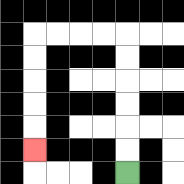{'start': '[5, 7]', 'end': '[1, 6]', 'path_directions': 'U,U,U,U,U,U,L,L,L,L,D,D,D,D,D', 'path_coordinates': '[[5, 7], [5, 6], [5, 5], [5, 4], [5, 3], [5, 2], [5, 1], [4, 1], [3, 1], [2, 1], [1, 1], [1, 2], [1, 3], [1, 4], [1, 5], [1, 6]]'}